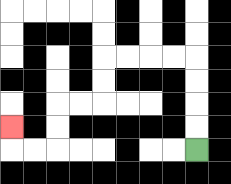{'start': '[8, 6]', 'end': '[0, 5]', 'path_directions': 'U,U,U,U,L,L,L,L,D,D,L,L,D,D,L,L,U', 'path_coordinates': '[[8, 6], [8, 5], [8, 4], [8, 3], [8, 2], [7, 2], [6, 2], [5, 2], [4, 2], [4, 3], [4, 4], [3, 4], [2, 4], [2, 5], [2, 6], [1, 6], [0, 6], [0, 5]]'}